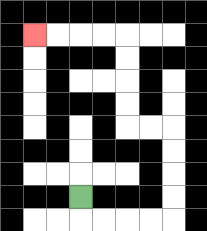{'start': '[3, 8]', 'end': '[1, 1]', 'path_directions': 'D,R,R,R,R,U,U,U,U,L,L,U,U,U,U,L,L,L,L', 'path_coordinates': '[[3, 8], [3, 9], [4, 9], [5, 9], [6, 9], [7, 9], [7, 8], [7, 7], [7, 6], [7, 5], [6, 5], [5, 5], [5, 4], [5, 3], [5, 2], [5, 1], [4, 1], [3, 1], [2, 1], [1, 1]]'}